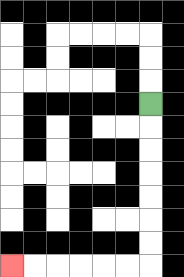{'start': '[6, 4]', 'end': '[0, 11]', 'path_directions': 'D,D,D,D,D,D,D,L,L,L,L,L,L', 'path_coordinates': '[[6, 4], [6, 5], [6, 6], [6, 7], [6, 8], [6, 9], [6, 10], [6, 11], [5, 11], [4, 11], [3, 11], [2, 11], [1, 11], [0, 11]]'}